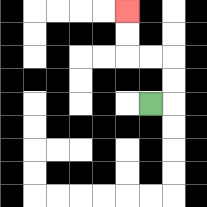{'start': '[6, 4]', 'end': '[5, 0]', 'path_directions': 'R,U,U,L,L,U,U', 'path_coordinates': '[[6, 4], [7, 4], [7, 3], [7, 2], [6, 2], [5, 2], [5, 1], [5, 0]]'}